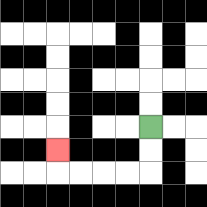{'start': '[6, 5]', 'end': '[2, 6]', 'path_directions': 'D,D,L,L,L,L,U', 'path_coordinates': '[[6, 5], [6, 6], [6, 7], [5, 7], [4, 7], [3, 7], [2, 7], [2, 6]]'}